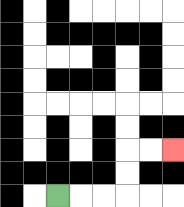{'start': '[2, 8]', 'end': '[7, 6]', 'path_directions': 'R,R,R,U,U,R,R', 'path_coordinates': '[[2, 8], [3, 8], [4, 8], [5, 8], [5, 7], [5, 6], [6, 6], [7, 6]]'}